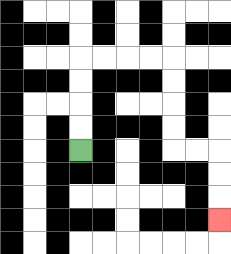{'start': '[3, 6]', 'end': '[9, 9]', 'path_directions': 'U,U,U,U,R,R,R,R,D,D,D,D,R,R,D,D,D', 'path_coordinates': '[[3, 6], [3, 5], [3, 4], [3, 3], [3, 2], [4, 2], [5, 2], [6, 2], [7, 2], [7, 3], [7, 4], [7, 5], [7, 6], [8, 6], [9, 6], [9, 7], [9, 8], [9, 9]]'}